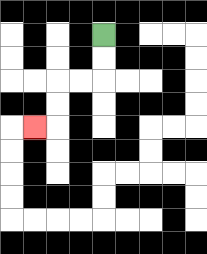{'start': '[4, 1]', 'end': '[1, 5]', 'path_directions': 'D,D,L,L,D,D,L', 'path_coordinates': '[[4, 1], [4, 2], [4, 3], [3, 3], [2, 3], [2, 4], [2, 5], [1, 5]]'}